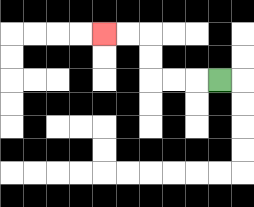{'start': '[9, 3]', 'end': '[4, 1]', 'path_directions': 'L,L,L,U,U,L,L', 'path_coordinates': '[[9, 3], [8, 3], [7, 3], [6, 3], [6, 2], [6, 1], [5, 1], [4, 1]]'}